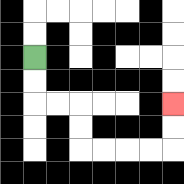{'start': '[1, 2]', 'end': '[7, 4]', 'path_directions': 'D,D,R,R,D,D,R,R,R,R,U,U', 'path_coordinates': '[[1, 2], [1, 3], [1, 4], [2, 4], [3, 4], [3, 5], [3, 6], [4, 6], [5, 6], [6, 6], [7, 6], [7, 5], [7, 4]]'}